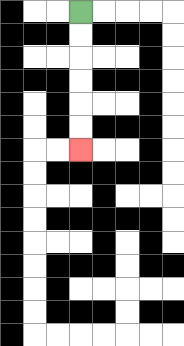{'start': '[3, 0]', 'end': '[3, 6]', 'path_directions': 'D,D,D,D,D,D', 'path_coordinates': '[[3, 0], [3, 1], [3, 2], [3, 3], [3, 4], [3, 5], [3, 6]]'}